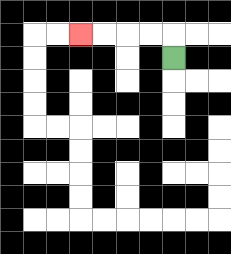{'start': '[7, 2]', 'end': '[3, 1]', 'path_directions': 'U,L,L,L,L', 'path_coordinates': '[[7, 2], [7, 1], [6, 1], [5, 1], [4, 1], [3, 1]]'}